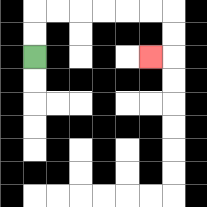{'start': '[1, 2]', 'end': '[6, 2]', 'path_directions': 'U,U,R,R,R,R,R,R,D,D,L', 'path_coordinates': '[[1, 2], [1, 1], [1, 0], [2, 0], [3, 0], [4, 0], [5, 0], [6, 0], [7, 0], [7, 1], [7, 2], [6, 2]]'}